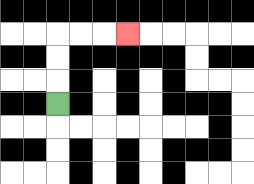{'start': '[2, 4]', 'end': '[5, 1]', 'path_directions': 'U,U,U,R,R,R', 'path_coordinates': '[[2, 4], [2, 3], [2, 2], [2, 1], [3, 1], [4, 1], [5, 1]]'}